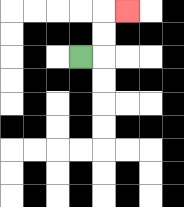{'start': '[3, 2]', 'end': '[5, 0]', 'path_directions': 'R,U,U,R', 'path_coordinates': '[[3, 2], [4, 2], [4, 1], [4, 0], [5, 0]]'}